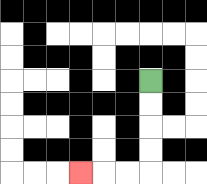{'start': '[6, 3]', 'end': '[3, 7]', 'path_directions': 'D,D,D,D,L,L,L', 'path_coordinates': '[[6, 3], [6, 4], [6, 5], [6, 6], [6, 7], [5, 7], [4, 7], [3, 7]]'}